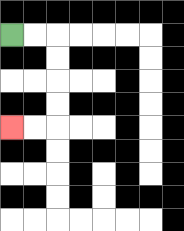{'start': '[0, 1]', 'end': '[0, 5]', 'path_directions': 'R,R,D,D,D,D,L,L', 'path_coordinates': '[[0, 1], [1, 1], [2, 1], [2, 2], [2, 3], [2, 4], [2, 5], [1, 5], [0, 5]]'}